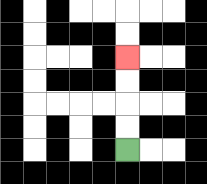{'start': '[5, 6]', 'end': '[5, 2]', 'path_directions': 'U,U,U,U', 'path_coordinates': '[[5, 6], [5, 5], [5, 4], [5, 3], [5, 2]]'}